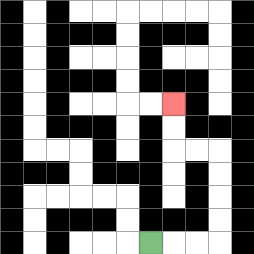{'start': '[6, 10]', 'end': '[7, 4]', 'path_directions': 'R,R,R,U,U,U,U,L,L,U,U', 'path_coordinates': '[[6, 10], [7, 10], [8, 10], [9, 10], [9, 9], [9, 8], [9, 7], [9, 6], [8, 6], [7, 6], [7, 5], [7, 4]]'}